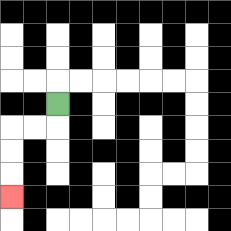{'start': '[2, 4]', 'end': '[0, 8]', 'path_directions': 'D,L,L,D,D,D', 'path_coordinates': '[[2, 4], [2, 5], [1, 5], [0, 5], [0, 6], [0, 7], [0, 8]]'}